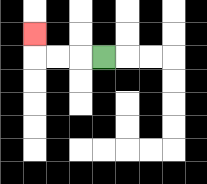{'start': '[4, 2]', 'end': '[1, 1]', 'path_directions': 'L,L,L,U', 'path_coordinates': '[[4, 2], [3, 2], [2, 2], [1, 2], [1, 1]]'}